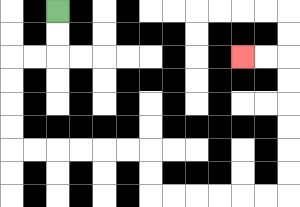{'start': '[2, 0]', 'end': '[10, 2]', 'path_directions': 'D,D,L,L,D,D,D,D,R,R,R,R,R,R,D,D,R,R,R,R,R,R,U,U,U,U,U,U,L,L', 'path_coordinates': '[[2, 0], [2, 1], [2, 2], [1, 2], [0, 2], [0, 3], [0, 4], [0, 5], [0, 6], [1, 6], [2, 6], [3, 6], [4, 6], [5, 6], [6, 6], [6, 7], [6, 8], [7, 8], [8, 8], [9, 8], [10, 8], [11, 8], [12, 8], [12, 7], [12, 6], [12, 5], [12, 4], [12, 3], [12, 2], [11, 2], [10, 2]]'}